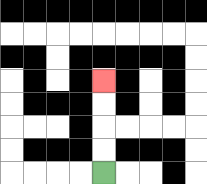{'start': '[4, 7]', 'end': '[4, 3]', 'path_directions': 'U,U,U,U', 'path_coordinates': '[[4, 7], [4, 6], [4, 5], [4, 4], [4, 3]]'}